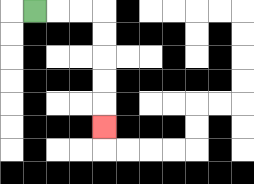{'start': '[1, 0]', 'end': '[4, 5]', 'path_directions': 'R,R,R,D,D,D,D,D', 'path_coordinates': '[[1, 0], [2, 0], [3, 0], [4, 0], [4, 1], [4, 2], [4, 3], [4, 4], [4, 5]]'}